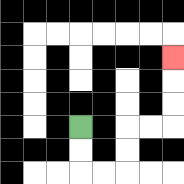{'start': '[3, 5]', 'end': '[7, 2]', 'path_directions': 'D,D,R,R,U,U,R,R,U,U,U', 'path_coordinates': '[[3, 5], [3, 6], [3, 7], [4, 7], [5, 7], [5, 6], [5, 5], [6, 5], [7, 5], [7, 4], [7, 3], [7, 2]]'}